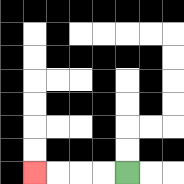{'start': '[5, 7]', 'end': '[1, 7]', 'path_directions': 'L,L,L,L', 'path_coordinates': '[[5, 7], [4, 7], [3, 7], [2, 7], [1, 7]]'}